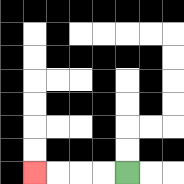{'start': '[5, 7]', 'end': '[1, 7]', 'path_directions': 'L,L,L,L', 'path_coordinates': '[[5, 7], [4, 7], [3, 7], [2, 7], [1, 7]]'}